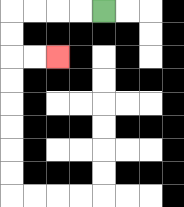{'start': '[4, 0]', 'end': '[2, 2]', 'path_directions': 'L,L,L,L,D,D,R,R', 'path_coordinates': '[[4, 0], [3, 0], [2, 0], [1, 0], [0, 0], [0, 1], [0, 2], [1, 2], [2, 2]]'}